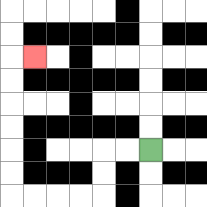{'start': '[6, 6]', 'end': '[1, 2]', 'path_directions': 'L,L,D,D,L,L,L,L,U,U,U,U,U,U,R', 'path_coordinates': '[[6, 6], [5, 6], [4, 6], [4, 7], [4, 8], [3, 8], [2, 8], [1, 8], [0, 8], [0, 7], [0, 6], [0, 5], [0, 4], [0, 3], [0, 2], [1, 2]]'}